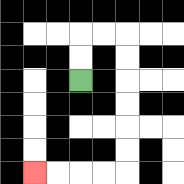{'start': '[3, 3]', 'end': '[1, 7]', 'path_directions': 'U,U,R,R,D,D,D,D,D,D,L,L,L,L', 'path_coordinates': '[[3, 3], [3, 2], [3, 1], [4, 1], [5, 1], [5, 2], [5, 3], [5, 4], [5, 5], [5, 6], [5, 7], [4, 7], [3, 7], [2, 7], [1, 7]]'}